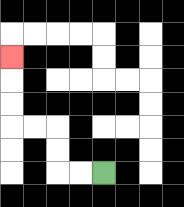{'start': '[4, 7]', 'end': '[0, 2]', 'path_directions': 'L,L,U,U,L,L,U,U,U', 'path_coordinates': '[[4, 7], [3, 7], [2, 7], [2, 6], [2, 5], [1, 5], [0, 5], [0, 4], [0, 3], [0, 2]]'}